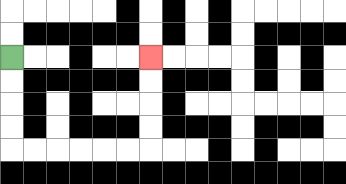{'start': '[0, 2]', 'end': '[6, 2]', 'path_directions': 'D,D,D,D,R,R,R,R,R,R,U,U,U,U', 'path_coordinates': '[[0, 2], [0, 3], [0, 4], [0, 5], [0, 6], [1, 6], [2, 6], [3, 6], [4, 6], [5, 6], [6, 6], [6, 5], [6, 4], [6, 3], [6, 2]]'}